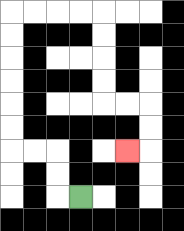{'start': '[3, 8]', 'end': '[5, 6]', 'path_directions': 'L,U,U,L,L,U,U,U,U,U,U,R,R,R,R,D,D,D,D,R,R,D,D,L', 'path_coordinates': '[[3, 8], [2, 8], [2, 7], [2, 6], [1, 6], [0, 6], [0, 5], [0, 4], [0, 3], [0, 2], [0, 1], [0, 0], [1, 0], [2, 0], [3, 0], [4, 0], [4, 1], [4, 2], [4, 3], [4, 4], [5, 4], [6, 4], [6, 5], [6, 6], [5, 6]]'}